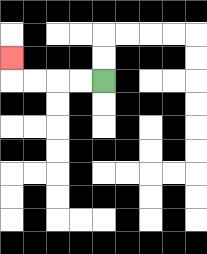{'start': '[4, 3]', 'end': '[0, 2]', 'path_directions': 'L,L,L,L,U', 'path_coordinates': '[[4, 3], [3, 3], [2, 3], [1, 3], [0, 3], [0, 2]]'}